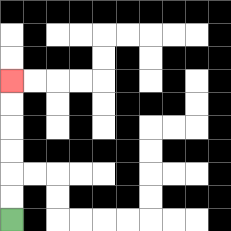{'start': '[0, 9]', 'end': '[0, 3]', 'path_directions': 'U,U,U,U,U,U', 'path_coordinates': '[[0, 9], [0, 8], [0, 7], [0, 6], [0, 5], [0, 4], [0, 3]]'}